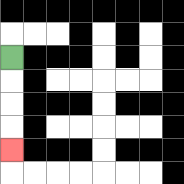{'start': '[0, 2]', 'end': '[0, 6]', 'path_directions': 'D,D,D,D', 'path_coordinates': '[[0, 2], [0, 3], [0, 4], [0, 5], [0, 6]]'}